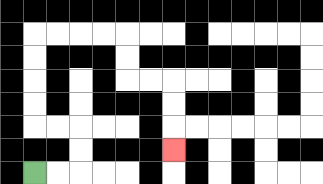{'start': '[1, 7]', 'end': '[7, 6]', 'path_directions': 'R,R,U,U,L,L,U,U,U,U,R,R,R,R,D,D,R,R,D,D,D', 'path_coordinates': '[[1, 7], [2, 7], [3, 7], [3, 6], [3, 5], [2, 5], [1, 5], [1, 4], [1, 3], [1, 2], [1, 1], [2, 1], [3, 1], [4, 1], [5, 1], [5, 2], [5, 3], [6, 3], [7, 3], [7, 4], [7, 5], [7, 6]]'}